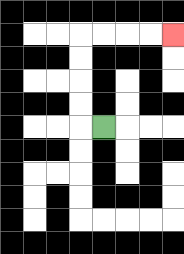{'start': '[4, 5]', 'end': '[7, 1]', 'path_directions': 'L,U,U,U,U,R,R,R,R', 'path_coordinates': '[[4, 5], [3, 5], [3, 4], [3, 3], [3, 2], [3, 1], [4, 1], [5, 1], [6, 1], [7, 1]]'}